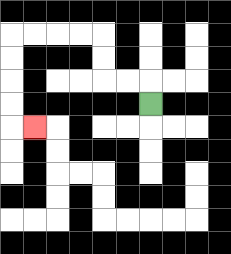{'start': '[6, 4]', 'end': '[1, 5]', 'path_directions': 'U,L,L,U,U,L,L,L,L,D,D,D,D,R', 'path_coordinates': '[[6, 4], [6, 3], [5, 3], [4, 3], [4, 2], [4, 1], [3, 1], [2, 1], [1, 1], [0, 1], [0, 2], [0, 3], [0, 4], [0, 5], [1, 5]]'}